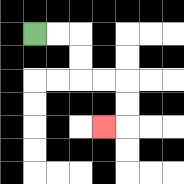{'start': '[1, 1]', 'end': '[4, 5]', 'path_directions': 'R,R,D,D,R,R,D,D,L', 'path_coordinates': '[[1, 1], [2, 1], [3, 1], [3, 2], [3, 3], [4, 3], [5, 3], [5, 4], [5, 5], [4, 5]]'}